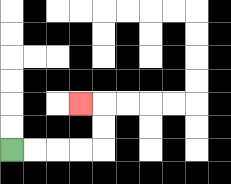{'start': '[0, 6]', 'end': '[3, 4]', 'path_directions': 'R,R,R,R,U,U,L', 'path_coordinates': '[[0, 6], [1, 6], [2, 6], [3, 6], [4, 6], [4, 5], [4, 4], [3, 4]]'}